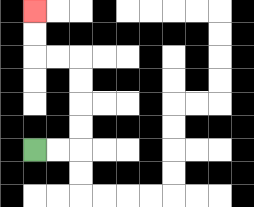{'start': '[1, 6]', 'end': '[1, 0]', 'path_directions': 'R,R,U,U,U,U,L,L,U,U', 'path_coordinates': '[[1, 6], [2, 6], [3, 6], [3, 5], [3, 4], [3, 3], [3, 2], [2, 2], [1, 2], [1, 1], [1, 0]]'}